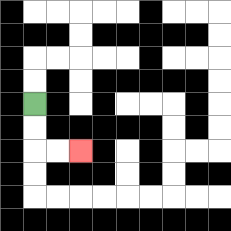{'start': '[1, 4]', 'end': '[3, 6]', 'path_directions': 'D,D,R,R', 'path_coordinates': '[[1, 4], [1, 5], [1, 6], [2, 6], [3, 6]]'}